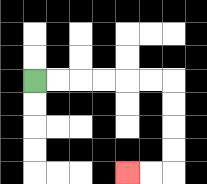{'start': '[1, 3]', 'end': '[5, 7]', 'path_directions': 'R,R,R,R,R,R,D,D,D,D,L,L', 'path_coordinates': '[[1, 3], [2, 3], [3, 3], [4, 3], [5, 3], [6, 3], [7, 3], [7, 4], [7, 5], [7, 6], [7, 7], [6, 7], [5, 7]]'}